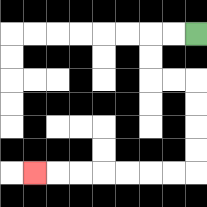{'start': '[8, 1]', 'end': '[1, 7]', 'path_directions': 'L,L,D,D,R,R,D,D,D,D,L,L,L,L,L,L,L', 'path_coordinates': '[[8, 1], [7, 1], [6, 1], [6, 2], [6, 3], [7, 3], [8, 3], [8, 4], [8, 5], [8, 6], [8, 7], [7, 7], [6, 7], [5, 7], [4, 7], [3, 7], [2, 7], [1, 7]]'}